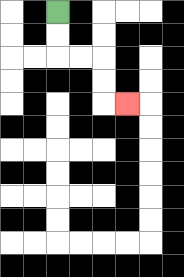{'start': '[2, 0]', 'end': '[5, 4]', 'path_directions': 'D,D,R,R,D,D,R', 'path_coordinates': '[[2, 0], [2, 1], [2, 2], [3, 2], [4, 2], [4, 3], [4, 4], [5, 4]]'}